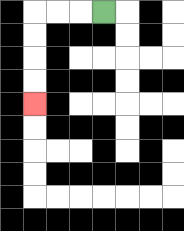{'start': '[4, 0]', 'end': '[1, 4]', 'path_directions': 'L,L,L,D,D,D,D', 'path_coordinates': '[[4, 0], [3, 0], [2, 0], [1, 0], [1, 1], [1, 2], [1, 3], [1, 4]]'}